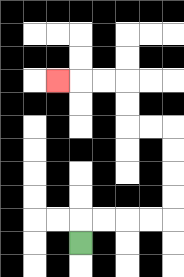{'start': '[3, 10]', 'end': '[2, 3]', 'path_directions': 'U,R,R,R,R,U,U,U,U,L,L,U,U,L,L,L', 'path_coordinates': '[[3, 10], [3, 9], [4, 9], [5, 9], [6, 9], [7, 9], [7, 8], [7, 7], [7, 6], [7, 5], [6, 5], [5, 5], [5, 4], [5, 3], [4, 3], [3, 3], [2, 3]]'}